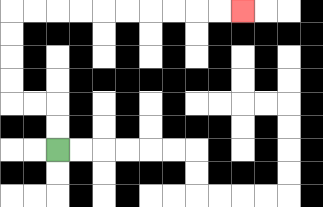{'start': '[2, 6]', 'end': '[10, 0]', 'path_directions': 'U,U,L,L,U,U,U,U,R,R,R,R,R,R,R,R,R,R', 'path_coordinates': '[[2, 6], [2, 5], [2, 4], [1, 4], [0, 4], [0, 3], [0, 2], [0, 1], [0, 0], [1, 0], [2, 0], [3, 0], [4, 0], [5, 0], [6, 0], [7, 0], [8, 0], [9, 0], [10, 0]]'}